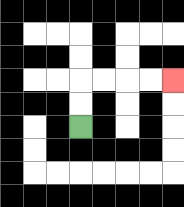{'start': '[3, 5]', 'end': '[7, 3]', 'path_directions': 'U,U,R,R,R,R', 'path_coordinates': '[[3, 5], [3, 4], [3, 3], [4, 3], [5, 3], [6, 3], [7, 3]]'}